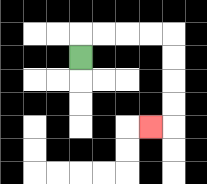{'start': '[3, 2]', 'end': '[6, 5]', 'path_directions': 'U,R,R,R,R,D,D,D,D,L', 'path_coordinates': '[[3, 2], [3, 1], [4, 1], [5, 1], [6, 1], [7, 1], [7, 2], [7, 3], [7, 4], [7, 5], [6, 5]]'}